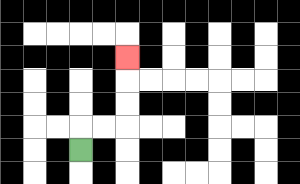{'start': '[3, 6]', 'end': '[5, 2]', 'path_directions': 'U,R,R,U,U,U', 'path_coordinates': '[[3, 6], [3, 5], [4, 5], [5, 5], [5, 4], [5, 3], [5, 2]]'}